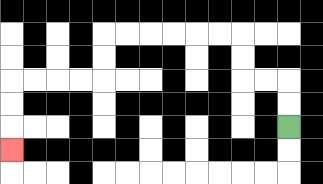{'start': '[12, 5]', 'end': '[0, 6]', 'path_directions': 'U,U,L,L,U,U,L,L,L,L,L,L,D,D,L,L,L,L,D,D,D', 'path_coordinates': '[[12, 5], [12, 4], [12, 3], [11, 3], [10, 3], [10, 2], [10, 1], [9, 1], [8, 1], [7, 1], [6, 1], [5, 1], [4, 1], [4, 2], [4, 3], [3, 3], [2, 3], [1, 3], [0, 3], [0, 4], [0, 5], [0, 6]]'}